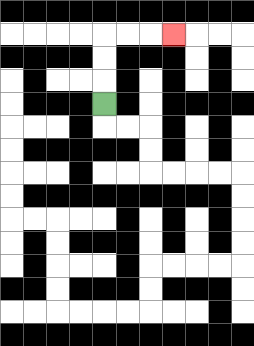{'start': '[4, 4]', 'end': '[7, 1]', 'path_directions': 'U,U,U,R,R,R', 'path_coordinates': '[[4, 4], [4, 3], [4, 2], [4, 1], [5, 1], [6, 1], [7, 1]]'}